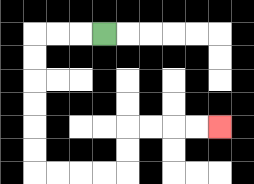{'start': '[4, 1]', 'end': '[9, 5]', 'path_directions': 'L,L,L,D,D,D,D,D,D,R,R,R,R,U,U,R,R,R,R', 'path_coordinates': '[[4, 1], [3, 1], [2, 1], [1, 1], [1, 2], [1, 3], [1, 4], [1, 5], [1, 6], [1, 7], [2, 7], [3, 7], [4, 7], [5, 7], [5, 6], [5, 5], [6, 5], [7, 5], [8, 5], [9, 5]]'}